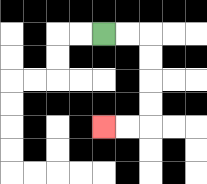{'start': '[4, 1]', 'end': '[4, 5]', 'path_directions': 'R,R,D,D,D,D,L,L', 'path_coordinates': '[[4, 1], [5, 1], [6, 1], [6, 2], [6, 3], [6, 4], [6, 5], [5, 5], [4, 5]]'}